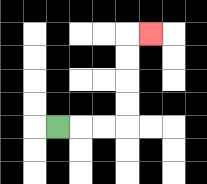{'start': '[2, 5]', 'end': '[6, 1]', 'path_directions': 'R,R,R,U,U,U,U,R', 'path_coordinates': '[[2, 5], [3, 5], [4, 5], [5, 5], [5, 4], [5, 3], [5, 2], [5, 1], [6, 1]]'}